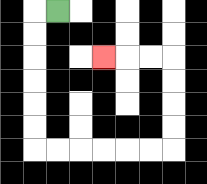{'start': '[2, 0]', 'end': '[4, 2]', 'path_directions': 'L,D,D,D,D,D,D,R,R,R,R,R,R,U,U,U,U,L,L,L', 'path_coordinates': '[[2, 0], [1, 0], [1, 1], [1, 2], [1, 3], [1, 4], [1, 5], [1, 6], [2, 6], [3, 6], [4, 6], [5, 6], [6, 6], [7, 6], [7, 5], [7, 4], [7, 3], [7, 2], [6, 2], [5, 2], [4, 2]]'}